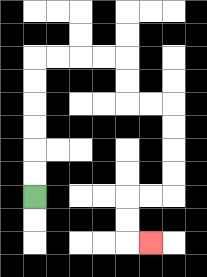{'start': '[1, 8]', 'end': '[6, 10]', 'path_directions': 'U,U,U,U,U,U,R,R,R,R,D,D,R,R,D,D,D,D,L,L,D,D,R', 'path_coordinates': '[[1, 8], [1, 7], [1, 6], [1, 5], [1, 4], [1, 3], [1, 2], [2, 2], [3, 2], [4, 2], [5, 2], [5, 3], [5, 4], [6, 4], [7, 4], [7, 5], [7, 6], [7, 7], [7, 8], [6, 8], [5, 8], [5, 9], [5, 10], [6, 10]]'}